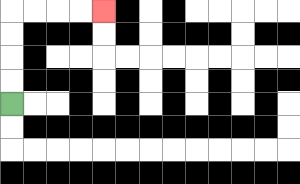{'start': '[0, 4]', 'end': '[4, 0]', 'path_directions': 'U,U,U,U,R,R,R,R', 'path_coordinates': '[[0, 4], [0, 3], [0, 2], [0, 1], [0, 0], [1, 0], [2, 0], [3, 0], [4, 0]]'}